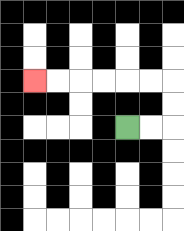{'start': '[5, 5]', 'end': '[1, 3]', 'path_directions': 'R,R,U,U,L,L,L,L,L,L', 'path_coordinates': '[[5, 5], [6, 5], [7, 5], [7, 4], [7, 3], [6, 3], [5, 3], [4, 3], [3, 3], [2, 3], [1, 3]]'}